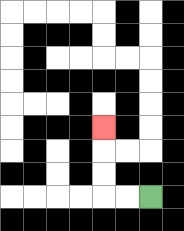{'start': '[6, 8]', 'end': '[4, 5]', 'path_directions': 'L,L,U,U,U', 'path_coordinates': '[[6, 8], [5, 8], [4, 8], [4, 7], [4, 6], [4, 5]]'}